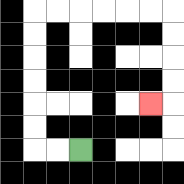{'start': '[3, 6]', 'end': '[6, 4]', 'path_directions': 'L,L,U,U,U,U,U,U,R,R,R,R,R,R,D,D,D,D,L', 'path_coordinates': '[[3, 6], [2, 6], [1, 6], [1, 5], [1, 4], [1, 3], [1, 2], [1, 1], [1, 0], [2, 0], [3, 0], [4, 0], [5, 0], [6, 0], [7, 0], [7, 1], [7, 2], [7, 3], [7, 4], [6, 4]]'}